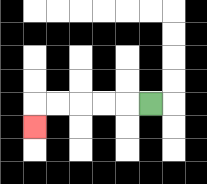{'start': '[6, 4]', 'end': '[1, 5]', 'path_directions': 'L,L,L,L,L,D', 'path_coordinates': '[[6, 4], [5, 4], [4, 4], [3, 4], [2, 4], [1, 4], [1, 5]]'}